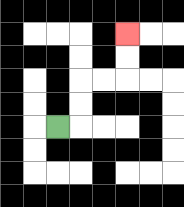{'start': '[2, 5]', 'end': '[5, 1]', 'path_directions': 'R,U,U,R,R,U,U', 'path_coordinates': '[[2, 5], [3, 5], [3, 4], [3, 3], [4, 3], [5, 3], [5, 2], [5, 1]]'}